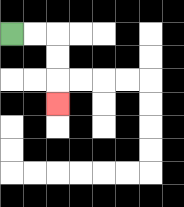{'start': '[0, 1]', 'end': '[2, 4]', 'path_directions': 'R,R,D,D,D', 'path_coordinates': '[[0, 1], [1, 1], [2, 1], [2, 2], [2, 3], [2, 4]]'}